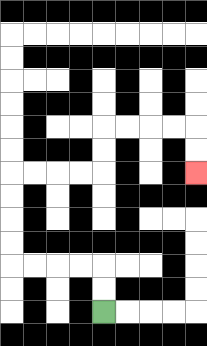{'start': '[4, 13]', 'end': '[8, 7]', 'path_directions': 'U,U,L,L,L,L,U,U,U,U,R,R,R,R,U,U,R,R,R,R,D,D', 'path_coordinates': '[[4, 13], [4, 12], [4, 11], [3, 11], [2, 11], [1, 11], [0, 11], [0, 10], [0, 9], [0, 8], [0, 7], [1, 7], [2, 7], [3, 7], [4, 7], [4, 6], [4, 5], [5, 5], [6, 5], [7, 5], [8, 5], [8, 6], [8, 7]]'}